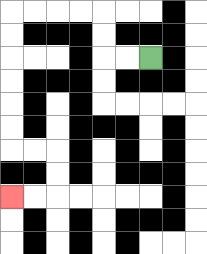{'start': '[6, 2]', 'end': '[0, 8]', 'path_directions': 'L,L,U,U,L,L,L,L,D,D,D,D,D,D,R,R,D,D,L,L', 'path_coordinates': '[[6, 2], [5, 2], [4, 2], [4, 1], [4, 0], [3, 0], [2, 0], [1, 0], [0, 0], [0, 1], [0, 2], [0, 3], [0, 4], [0, 5], [0, 6], [1, 6], [2, 6], [2, 7], [2, 8], [1, 8], [0, 8]]'}